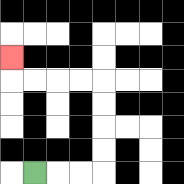{'start': '[1, 7]', 'end': '[0, 2]', 'path_directions': 'R,R,R,U,U,U,U,L,L,L,L,U', 'path_coordinates': '[[1, 7], [2, 7], [3, 7], [4, 7], [4, 6], [4, 5], [4, 4], [4, 3], [3, 3], [2, 3], [1, 3], [0, 3], [0, 2]]'}